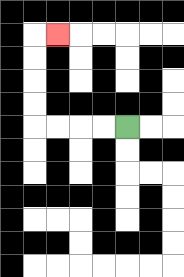{'start': '[5, 5]', 'end': '[2, 1]', 'path_directions': 'L,L,L,L,U,U,U,U,R', 'path_coordinates': '[[5, 5], [4, 5], [3, 5], [2, 5], [1, 5], [1, 4], [1, 3], [1, 2], [1, 1], [2, 1]]'}